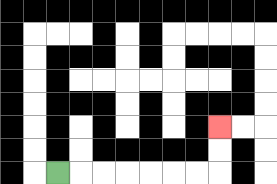{'start': '[2, 7]', 'end': '[9, 5]', 'path_directions': 'R,R,R,R,R,R,R,U,U', 'path_coordinates': '[[2, 7], [3, 7], [4, 7], [5, 7], [6, 7], [7, 7], [8, 7], [9, 7], [9, 6], [9, 5]]'}